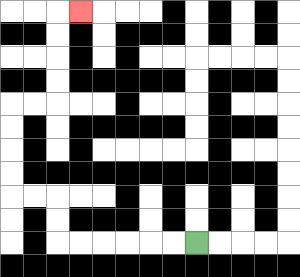{'start': '[8, 10]', 'end': '[3, 0]', 'path_directions': 'L,L,L,L,L,L,U,U,L,L,U,U,U,U,R,R,U,U,U,U,R', 'path_coordinates': '[[8, 10], [7, 10], [6, 10], [5, 10], [4, 10], [3, 10], [2, 10], [2, 9], [2, 8], [1, 8], [0, 8], [0, 7], [0, 6], [0, 5], [0, 4], [1, 4], [2, 4], [2, 3], [2, 2], [2, 1], [2, 0], [3, 0]]'}